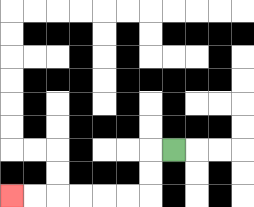{'start': '[7, 6]', 'end': '[0, 8]', 'path_directions': 'L,D,D,L,L,L,L,L,L', 'path_coordinates': '[[7, 6], [6, 6], [6, 7], [6, 8], [5, 8], [4, 8], [3, 8], [2, 8], [1, 8], [0, 8]]'}